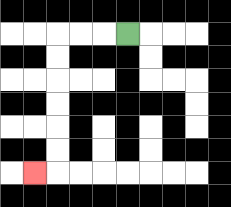{'start': '[5, 1]', 'end': '[1, 7]', 'path_directions': 'L,L,L,D,D,D,D,D,D,L', 'path_coordinates': '[[5, 1], [4, 1], [3, 1], [2, 1], [2, 2], [2, 3], [2, 4], [2, 5], [2, 6], [2, 7], [1, 7]]'}